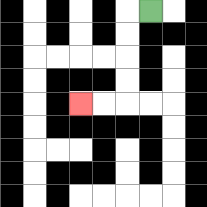{'start': '[6, 0]', 'end': '[3, 4]', 'path_directions': 'L,D,D,D,D,L,L', 'path_coordinates': '[[6, 0], [5, 0], [5, 1], [5, 2], [5, 3], [5, 4], [4, 4], [3, 4]]'}